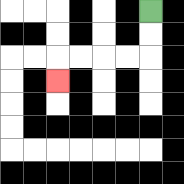{'start': '[6, 0]', 'end': '[2, 3]', 'path_directions': 'D,D,L,L,L,L,D', 'path_coordinates': '[[6, 0], [6, 1], [6, 2], [5, 2], [4, 2], [3, 2], [2, 2], [2, 3]]'}